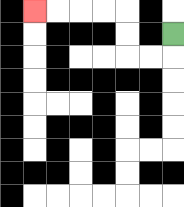{'start': '[7, 1]', 'end': '[1, 0]', 'path_directions': 'D,L,L,U,U,L,L,L,L', 'path_coordinates': '[[7, 1], [7, 2], [6, 2], [5, 2], [5, 1], [5, 0], [4, 0], [3, 0], [2, 0], [1, 0]]'}